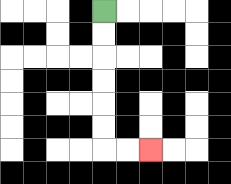{'start': '[4, 0]', 'end': '[6, 6]', 'path_directions': 'D,D,D,D,D,D,R,R', 'path_coordinates': '[[4, 0], [4, 1], [4, 2], [4, 3], [4, 4], [4, 5], [4, 6], [5, 6], [6, 6]]'}